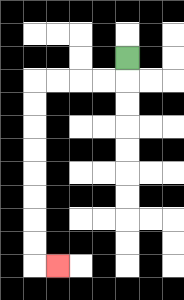{'start': '[5, 2]', 'end': '[2, 11]', 'path_directions': 'D,L,L,L,L,D,D,D,D,D,D,D,D,R', 'path_coordinates': '[[5, 2], [5, 3], [4, 3], [3, 3], [2, 3], [1, 3], [1, 4], [1, 5], [1, 6], [1, 7], [1, 8], [1, 9], [1, 10], [1, 11], [2, 11]]'}